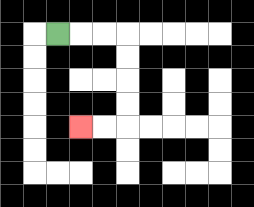{'start': '[2, 1]', 'end': '[3, 5]', 'path_directions': 'R,R,R,D,D,D,D,L,L', 'path_coordinates': '[[2, 1], [3, 1], [4, 1], [5, 1], [5, 2], [5, 3], [5, 4], [5, 5], [4, 5], [3, 5]]'}